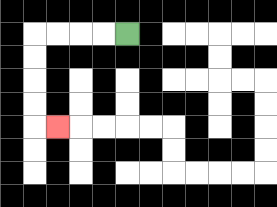{'start': '[5, 1]', 'end': '[2, 5]', 'path_directions': 'L,L,L,L,D,D,D,D,R', 'path_coordinates': '[[5, 1], [4, 1], [3, 1], [2, 1], [1, 1], [1, 2], [1, 3], [1, 4], [1, 5], [2, 5]]'}